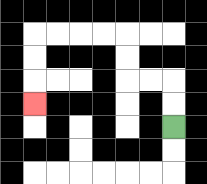{'start': '[7, 5]', 'end': '[1, 4]', 'path_directions': 'U,U,L,L,U,U,L,L,L,L,D,D,D', 'path_coordinates': '[[7, 5], [7, 4], [7, 3], [6, 3], [5, 3], [5, 2], [5, 1], [4, 1], [3, 1], [2, 1], [1, 1], [1, 2], [1, 3], [1, 4]]'}